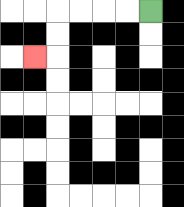{'start': '[6, 0]', 'end': '[1, 2]', 'path_directions': 'L,L,L,L,D,D,L', 'path_coordinates': '[[6, 0], [5, 0], [4, 0], [3, 0], [2, 0], [2, 1], [2, 2], [1, 2]]'}